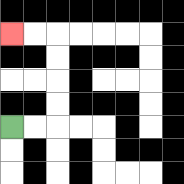{'start': '[0, 5]', 'end': '[0, 1]', 'path_directions': 'R,R,U,U,U,U,L,L', 'path_coordinates': '[[0, 5], [1, 5], [2, 5], [2, 4], [2, 3], [2, 2], [2, 1], [1, 1], [0, 1]]'}